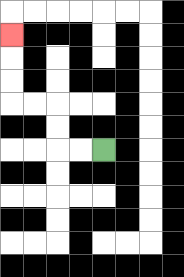{'start': '[4, 6]', 'end': '[0, 1]', 'path_directions': 'L,L,U,U,L,L,U,U,U', 'path_coordinates': '[[4, 6], [3, 6], [2, 6], [2, 5], [2, 4], [1, 4], [0, 4], [0, 3], [0, 2], [0, 1]]'}